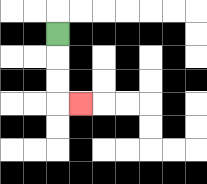{'start': '[2, 1]', 'end': '[3, 4]', 'path_directions': 'D,D,D,R', 'path_coordinates': '[[2, 1], [2, 2], [2, 3], [2, 4], [3, 4]]'}